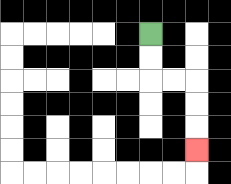{'start': '[6, 1]', 'end': '[8, 6]', 'path_directions': 'D,D,R,R,D,D,D', 'path_coordinates': '[[6, 1], [6, 2], [6, 3], [7, 3], [8, 3], [8, 4], [8, 5], [8, 6]]'}